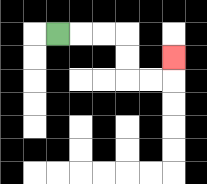{'start': '[2, 1]', 'end': '[7, 2]', 'path_directions': 'R,R,R,D,D,R,R,U', 'path_coordinates': '[[2, 1], [3, 1], [4, 1], [5, 1], [5, 2], [5, 3], [6, 3], [7, 3], [7, 2]]'}